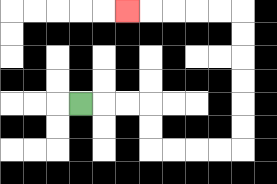{'start': '[3, 4]', 'end': '[5, 0]', 'path_directions': 'R,R,R,D,D,R,R,R,R,U,U,U,U,U,U,L,L,L,L,L', 'path_coordinates': '[[3, 4], [4, 4], [5, 4], [6, 4], [6, 5], [6, 6], [7, 6], [8, 6], [9, 6], [10, 6], [10, 5], [10, 4], [10, 3], [10, 2], [10, 1], [10, 0], [9, 0], [8, 0], [7, 0], [6, 0], [5, 0]]'}